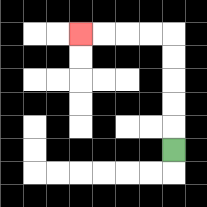{'start': '[7, 6]', 'end': '[3, 1]', 'path_directions': 'U,U,U,U,U,L,L,L,L', 'path_coordinates': '[[7, 6], [7, 5], [7, 4], [7, 3], [7, 2], [7, 1], [6, 1], [5, 1], [4, 1], [3, 1]]'}